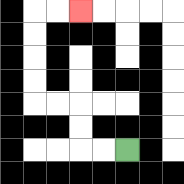{'start': '[5, 6]', 'end': '[3, 0]', 'path_directions': 'L,L,U,U,L,L,U,U,U,U,R,R', 'path_coordinates': '[[5, 6], [4, 6], [3, 6], [3, 5], [3, 4], [2, 4], [1, 4], [1, 3], [1, 2], [1, 1], [1, 0], [2, 0], [3, 0]]'}